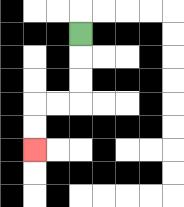{'start': '[3, 1]', 'end': '[1, 6]', 'path_directions': 'D,D,D,L,L,D,D', 'path_coordinates': '[[3, 1], [3, 2], [3, 3], [3, 4], [2, 4], [1, 4], [1, 5], [1, 6]]'}